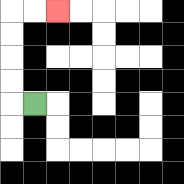{'start': '[1, 4]', 'end': '[2, 0]', 'path_directions': 'L,U,U,U,U,R,R', 'path_coordinates': '[[1, 4], [0, 4], [0, 3], [0, 2], [0, 1], [0, 0], [1, 0], [2, 0]]'}